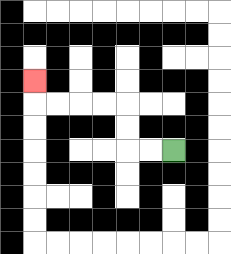{'start': '[7, 6]', 'end': '[1, 3]', 'path_directions': 'L,L,U,U,L,L,L,L,U', 'path_coordinates': '[[7, 6], [6, 6], [5, 6], [5, 5], [5, 4], [4, 4], [3, 4], [2, 4], [1, 4], [1, 3]]'}